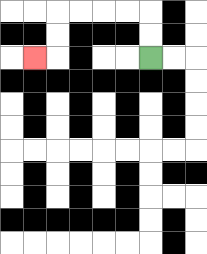{'start': '[6, 2]', 'end': '[1, 2]', 'path_directions': 'U,U,L,L,L,L,D,D,L', 'path_coordinates': '[[6, 2], [6, 1], [6, 0], [5, 0], [4, 0], [3, 0], [2, 0], [2, 1], [2, 2], [1, 2]]'}